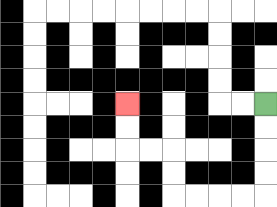{'start': '[11, 4]', 'end': '[5, 4]', 'path_directions': 'D,D,D,D,L,L,L,L,U,U,L,L,U,U', 'path_coordinates': '[[11, 4], [11, 5], [11, 6], [11, 7], [11, 8], [10, 8], [9, 8], [8, 8], [7, 8], [7, 7], [7, 6], [6, 6], [5, 6], [5, 5], [5, 4]]'}